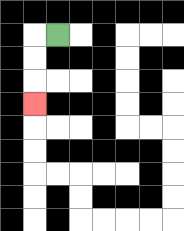{'start': '[2, 1]', 'end': '[1, 4]', 'path_directions': 'L,D,D,D', 'path_coordinates': '[[2, 1], [1, 1], [1, 2], [1, 3], [1, 4]]'}